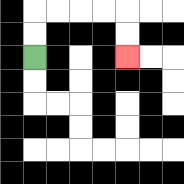{'start': '[1, 2]', 'end': '[5, 2]', 'path_directions': 'U,U,R,R,R,R,D,D', 'path_coordinates': '[[1, 2], [1, 1], [1, 0], [2, 0], [3, 0], [4, 0], [5, 0], [5, 1], [5, 2]]'}